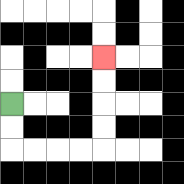{'start': '[0, 4]', 'end': '[4, 2]', 'path_directions': 'D,D,R,R,R,R,U,U,U,U', 'path_coordinates': '[[0, 4], [0, 5], [0, 6], [1, 6], [2, 6], [3, 6], [4, 6], [4, 5], [4, 4], [4, 3], [4, 2]]'}